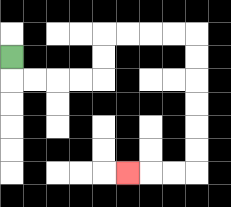{'start': '[0, 2]', 'end': '[5, 7]', 'path_directions': 'D,R,R,R,R,U,U,R,R,R,R,D,D,D,D,D,D,L,L,L', 'path_coordinates': '[[0, 2], [0, 3], [1, 3], [2, 3], [3, 3], [4, 3], [4, 2], [4, 1], [5, 1], [6, 1], [7, 1], [8, 1], [8, 2], [8, 3], [8, 4], [8, 5], [8, 6], [8, 7], [7, 7], [6, 7], [5, 7]]'}